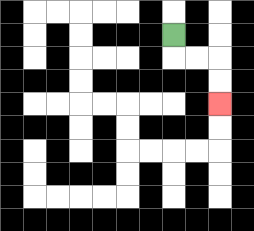{'start': '[7, 1]', 'end': '[9, 4]', 'path_directions': 'D,R,R,D,D', 'path_coordinates': '[[7, 1], [7, 2], [8, 2], [9, 2], [9, 3], [9, 4]]'}